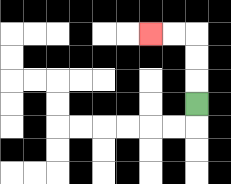{'start': '[8, 4]', 'end': '[6, 1]', 'path_directions': 'U,U,U,L,L', 'path_coordinates': '[[8, 4], [8, 3], [8, 2], [8, 1], [7, 1], [6, 1]]'}